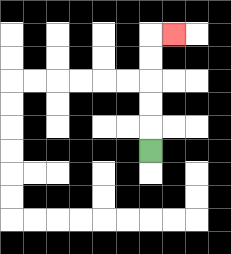{'start': '[6, 6]', 'end': '[7, 1]', 'path_directions': 'U,U,U,U,U,R', 'path_coordinates': '[[6, 6], [6, 5], [6, 4], [6, 3], [6, 2], [6, 1], [7, 1]]'}